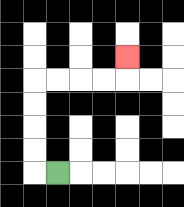{'start': '[2, 7]', 'end': '[5, 2]', 'path_directions': 'L,U,U,U,U,R,R,R,R,U', 'path_coordinates': '[[2, 7], [1, 7], [1, 6], [1, 5], [1, 4], [1, 3], [2, 3], [3, 3], [4, 3], [5, 3], [5, 2]]'}